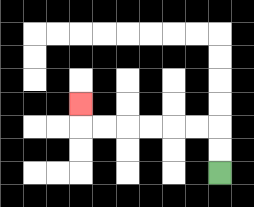{'start': '[9, 7]', 'end': '[3, 4]', 'path_directions': 'U,U,L,L,L,L,L,L,U', 'path_coordinates': '[[9, 7], [9, 6], [9, 5], [8, 5], [7, 5], [6, 5], [5, 5], [4, 5], [3, 5], [3, 4]]'}